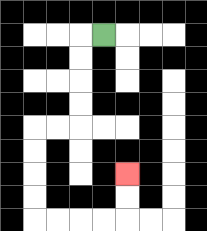{'start': '[4, 1]', 'end': '[5, 7]', 'path_directions': 'L,D,D,D,D,L,L,D,D,D,D,R,R,R,R,U,U', 'path_coordinates': '[[4, 1], [3, 1], [3, 2], [3, 3], [3, 4], [3, 5], [2, 5], [1, 5], [1, 6], [1, 7], [1, 8], [1, 9], [2, 9], [3, 9], [4, 9], [5, 9], [5, 8], [5, 7]]'}